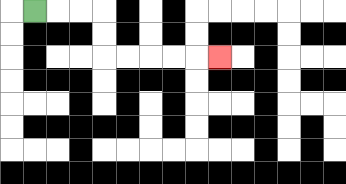{'start': '[1, 0]', 'end': '[9, 2]', 'path_directions': 'R,R,R,D,D,R,R,R,R,R', 'path_coordinates': '[[1, 0], [2, 0], [3, 0], [4, 0], [4, 1], [4, 2], [5, 2], [6, 2], [7, 2], [8, 2], [9, 2]]'}